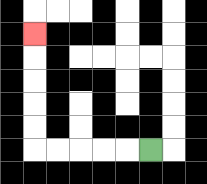{'start': '[6, 6]', 'end': '[1, 1]', 'path_directions': 'L,L,L,L,L,U,U,U,U,U', 'path_coordinates': '[[6, 6], [5, 6], [4, 6], [3, 6], [2, 6], [1, 6], [1, 5], [1, 4], [1, 3], [1, 2], [1, 1]]'}